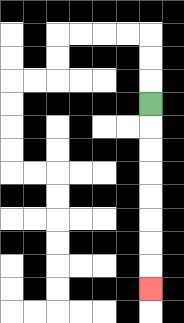{'start': '[6, 4]', 'end': '[6, 12]', 'path_directions': 'D,D,D,D,D,D,D,D', 'path_coordinates': '[[6, 4], [6, 5], [6, 6], [6, 7], [6, 8], [6, 9], [6, 10], [6, 11], [6, 12]]'}